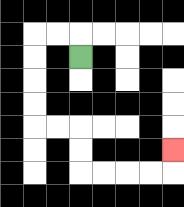{'start': '[3, 2]', 'end': '[7, 6]', 'path_directions': 'U,L,L,D,D,D,D,R,R,D,D,R,R,R,R,U', 'path_coordinates': '[[3, 2], [3, 1], [2, 1], [1, 1], [1, 2], [1, 3], [1, 4], [1, 5], [2, 5], [3, 5], [3, 6], [3, 7], [4, 7], [5, 7], [6, 7], [7, 7], [7, 6]]'}